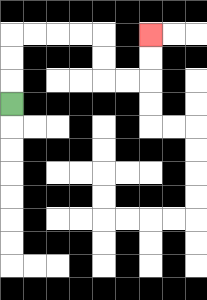{'start': '[0, 4]', 'end': '[6, 1]', 'path_directions': 'U,U,U,R,R,R,R,D,D,R,R,U,U', 'path_coordinates': '[[0, 4], [0, 3], [0, 2], [0, 1], [1, 1], [2, 1], [3, 1], [4, 1], [4, 2], [4, 3], [5, 3], [6, 3], [6, 2], [6, 1]]'}